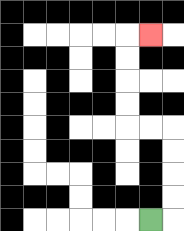{'start': '[6, 9]', 'end': '[6, 1]', 'path_directions': 'R,U,U,U,U,L,L,U,U,U,U,R', 'path_coordinates': '[[6, 9], [7, 9], [7, 8], [7, 7], [7, 6], [7, 5], [6, 5], [5, 5], [5, 4], [5, 3], [5, 2], [5, 1], [6, 1]]'}